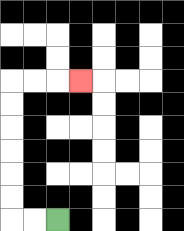{'start': '[2, 9]', 'end': '[3, 3]', 'path_directions': 'L,L,U,U,U,U,U,U,R,R,R', 'path_coordinates': '[[2, 9], [1, 9], [0, 9], [0, 8], [0, 7], [0, 6], [0, 5], [0, 4], [0, 3], [1, 3], [2, 3], [3, 3]]'}